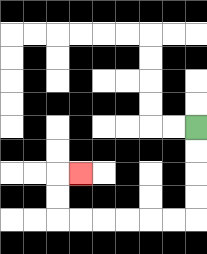{'start': '[8, 5]', 'end': '[3, 7]', 'path_directions': 'D,D,D,D,L,L,L,L,L,L,U,U,R', 'path_coordinates': '[[8, 5], [8, 6], [8, 7], [8, 8], [8, 9], [7, 9], [6, 9], [5, 9], [4, 9], [3, 9], [2, 9], [2, 8], [2, 7], [3, 7]]'}